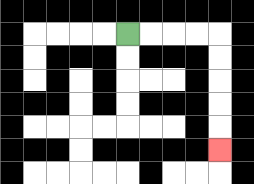{'start': '[5, 1]', 'end': '[9, 6]', 'path_directions': 'R,R,R,R,D,D,D,D,D', 'path_coordinates': '[[5, 1], [6, 1], [7, 1], [8, 1], [9, 1], [9, 2], [9, 3], [9, 4], [9, 5], [9, 6]]'}